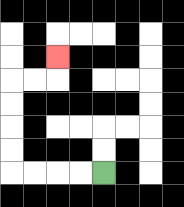{'start': '[4, 7]', 'end': '[2, 2]', 'path_directions': 'L,L,L,L,U,U,U,U,R,R,U', 'path_coordinates': '[[4, 7], [3, 7], [2, 7], [1, 7], [0, 7], [0, 6], [0, 5], [0, 4], [0, 3], [1, 3], [2, 3], [2, 2]]'}